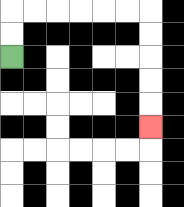{'start': '[0, 2]', 'end': '[6, 5]', 'path_directions': 'U,U,R,R,R,R,R,R,D,D,D,D,D', 'path_coordinates': '[[0, 2], [0, 1], [0, 0], [1, 0], [2, 0], [3, 0], [4, 0], [5, 0], [6, 0], [6, 1], [6, 2], [6, 3], [6, 4], [6, 5]]'}